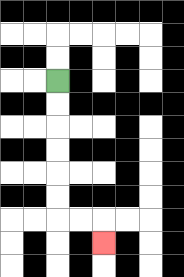{'start': '[2, 3]', 'end': '[4, 10]', 'path_directions': 'D,D,D,D,D,D,R,R,D', 'path_coordinates': '[[2, 3], [2, 4], [2, 5], [2, 6], [2, 7], [2, 8], [2, 9], [3, 9], [4, 9], [4, 10]]'}